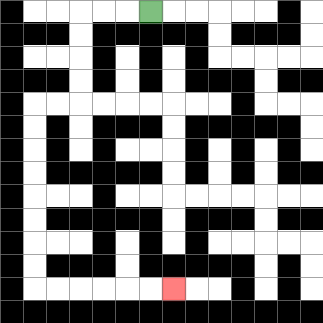{'start': '[6, 0]', 'end': '[7, 12]', 'path_directions': 'L,L,L,D,D,D,D,L,L,D,D,D,D,D,D,D,D,R,R,R,R,R,R', 'path_coordinates': '[[6, 0], [5, 0], [4, 0], [3, 0], [3, 1], [3, 2], [3, 3], [3, 4], [2, 4], [1, 4], [1, 5], [1, 6], [1, 7], [1, 8], [1, 9], [1, 10], [1, 11], [1, 12], [2, 12], [3, 12], [4, 12], [5, 12], [6, 12], [7, 12]]'}